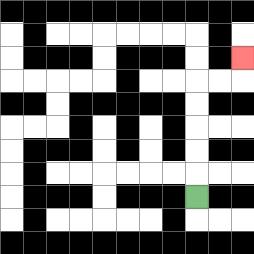{'start': '[8, 8]', 'end': '[10, 2]', 'path_directions': 'U,U,U,U,U,R,R,U', 'path_coordinates': '[[8, 8], [8, 7], [8, 6], [8, 5], [8, 4], [8, 3], [9, 3], [10, 3], [10, 2]]'}